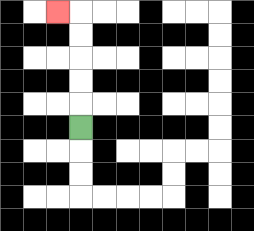{'start': '[3, 5]', 'end': '[2, 0]', 'path_directions': 'U,U,U,U,U,L', 'path_coordinates': '[[3, 5], [3, 4], [3, 3], [3, 2], [3, 1], [3, 0], [2, 0]]'}